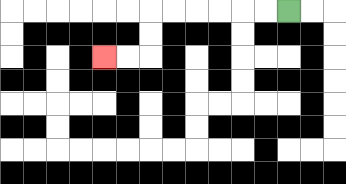{'start': '[12, 0]', 'end': '[4, 2]', 'path_directions': 'L,L,L,L,L,L,D,D,L,L', 'path_coordinates': '[[12, 0], [11, 0], [10, 0], [9, 0], [8, 0], [7, 0], [6, 0], [6, 1], [6, 2], [5, 2], [4, 2]]'}